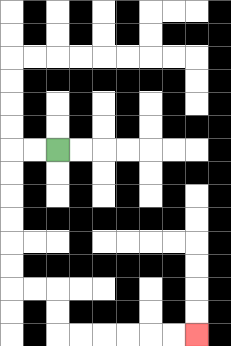{'start': '[2, 6]', 'end': '[8, 14]', 'path_directions': 'L,L,D,D,D,D,D,D,R,R,D,D,R,R,R,R,R,R', 'path_coordinates': '[[2, 6], [1, 6], [0, 6], [0, 7], [0, 8], [0, 9], [0, 10], [0, 11], [0, 12], [1, 12], [2, 12], [2, 13], [2, 14], [3, 14], [4, 14], [5, 14], [6, 14], [7, 14], [8, 14]]'}